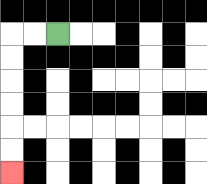{'start': '[2, 1]', 'end': '[0, 7]', 'path_directions': 'L,L,D,D,D,D,D,D', 'path_coordinates': '[[2, 1], [1, 1], [0, 1], [0, 2], [0, 3], [0, 4], [0, 5], [0, 6], [0, 7]]'}